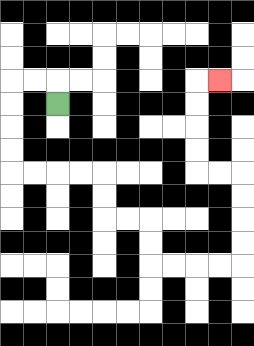{'start': '[2, 4]', 'end': '[9, 3]', 'path_directions': 'U,L,L,D,D,D,D,R,R,R,R,D,D,R,R,D,D,R,R,R,R,U,U,U,U,L,L,U,U,U,U,R', 'path_coordinates': '[[2, 4], [2, 3], [1, 3], [0, 3], [0, 4], [0, 5], [0, 6], [0, 7], [1, 7], [2, 7], [3, 7], [4, 7], [4, 8], [4, 9], [5, 9], [6, 9], [6, 10], [6, 11], [7, 11], [8, 11], [9, 11], [10, 11], [10, 10], [10, 9], [10, 8], [10, 7], [9, 7], [8, 7], [8, 6], [8, 5], [8, 4], [8, 3], [9, 3]]'}